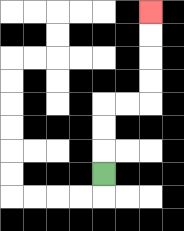{'start': '[4, 7]', 'end': '[6, 0]', 'path_directions': 'U,U,U,R,R,U,U,U,U', 'path_coordinates': '[[4, 7], [4, 6], [4, 5], [4, 4], [5, 4], [6, 4], [6, 3], [6, 2], [6, 1], [6, 0]]'}